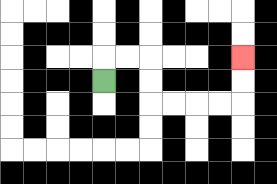{'start': '[4, 3]', 'end': '[10, 2]', 'path_directions': 'U,R,R,D,D,R,R,R,R,U,U', 'path_coordinates': '[[4, 3], [4, 2], [5, 2], [6, 2], [6, 3], [6, 4], [7, 4], [8, 4], [9, 4], [10, 4], [10, 3], [10, 2]]'}